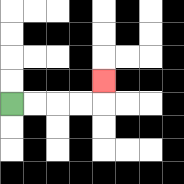{'start': '[0, 4]', 'end': '[4, 3]', 'path_directions': 'R,R,R,R,U', 'path_coordinates': '[[0, 4], [1, 4], [2, 4], [3, 4], [4, 4], [4, 3]]'}